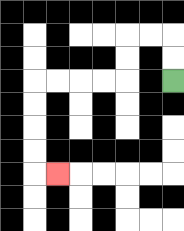{'start': '[7, 3]', 'end': '[2, 7]', 'path_directions': 'U,U,L,L,D,D,L,L,L,L,D,D,D,D,R', 'path_coordinates': '[[7, 3], [7, 2], [7, 1], [6, 1], [5, 1], [5, 2], [5, 3], [4, 3], [3, 3], [2, 3], [1, 3], [1, 4], [1, 5], [1, 6], [1, 7], [2, 7]]'}